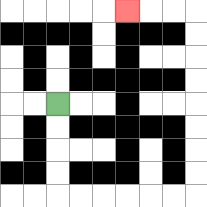{'start': '[2, 4]', 'end': '[5, 0]', 'path_directions': 'D,D,D,D,R,R,R,R,R,R,U,U,U,U,U,U,U,U,L,L,L', 'path_coordinates': '[[2, 4], [2, 5], [2, 6], [2, 7], [2, 8], [3, 8], [4, 8], [5, 8], [6, 8], [7, 8], [8, 8], [8, 7], [8, 6], [8, 5], [8, 4], [8, 3], [8, 2], [8, 1], [8, 0], [7, 0], [6, 0], [5, 0]]'}